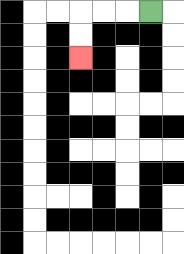{'start': '[6, 0]', 'end': '[3, 2]', 'path_directions': 'L,L,L,D,D', 'path_coordinates': '[[6, 0], [5, 0], [4, 0], [3, 0], [3, 1], [3, 2]]'}